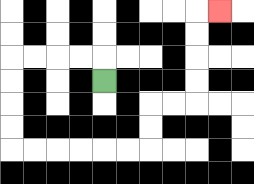{'start': '[4, 3]', 'end': '[9, 0]', 'path_directions': 'U,L,L,L,L,D,D,D,D,R,R,R,R,R,R,U,U,R,R,U,U,U,U,R', 'path_coordinates': '[[4, 3], [4, 2], [3, 2], [2, 2], [1, 2], [0, 2], [0, 3], [0, 4], [0, 5], [0, 6], [1, 6], [2, 6], [3, 6], [4, 6], [5, 6], [6, 6], [6, 5], [6, 4], [7, 4], [8, 4], [8, 3], [8, 2], [8, 1], [8, 0], [9, 0]]'}